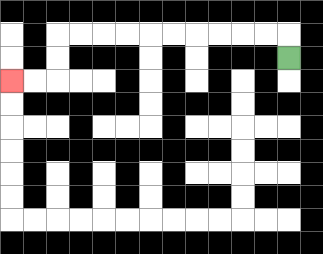{'start': '[12, 2]', 'end': '[0, 3]', 'path_directions': 'U,L,L,L,L,L,L,L,L,L,L,D,D,L,L', 'path_coordinates': '[[12, 2], [12, 1], [11, 1], [10, 1], [9, 1], [8, 1], [7, 1], [6, 1], [5, 1], [4, 1], [3, 1], [2, 1], [2, 2], [2, 3], [1, 3], [0, 3]]'}